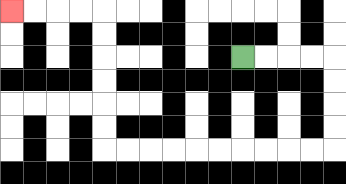{'start': '[10, 2]', 'end': '[0, 0]', 'path_directions': 'R,R,R,R,D,D,D,D,L,L,L,L,L,L,L,L,L,L,U,U,U,U,U,U,L,L,L,L', 'path_coordinates': '[[10, 2], [11, 2], [12, 2], [13, 2], [14, 2], [14, 3], [14, 4], [14, 5], [14, 6], [13, 6], [12, 6], [11, 6], [10, 6], [9, 6], [8, 6], [7, 6], [6, 6], [5, 6], [4, 6], [4, 5], [4, 4], [4, 3], [4, 2], [4, 1], [4, 0], [3, 0], [2, 0], [1, 0], [0, 0]]'}